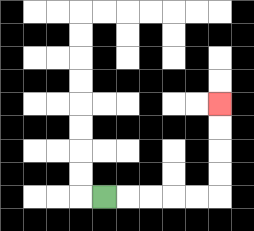{'start': '[4, 8]', 'end': '[9, 4]', 'path_directions': 'R,R,R,R,R,U,U,U,U', 'path_coordinates': '[[4, 8], [5, 8], [6, 8], [7, 8], [8, 8], [9, 8], [9, 7], [9, 6], [9, 5], [9, 4]]'}